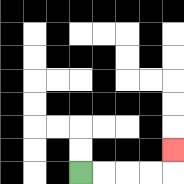{'start': '[3, 7]', 'end': '[7, 6]', 'path_directions': 'R,R,R,R,U', 'path_coordinates': '[[3, 7], [4, 7], [5, 7], [6, 7], [7, 7], [7, 6]]'}